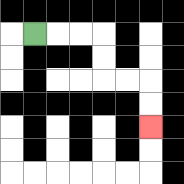{'start': '[1, 1]', 'end': '[6, 5]', 'path_directions': 'R,R,R,D,D,R,R,D,D', 'path_coordinates': '[[1, 1], [2, 1], [3, 1], [4, 1], [4, 2], [4, 3], [5, 3], [6, 3], [6, 4], [6, 5]]'}